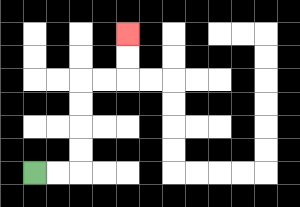{'start': '[1, 7]', 'end': '[5, 1]', 'path_directions': 'R,R,U,U,U,U,R,R,U,U', 'path_coordinates': '[[1, 7], [2, 7], [3, 7], [3, 6], [3, 5], [3, 4], [3, 3], [4, 3], [5, 3], [5, 2], [5, 1]]'}